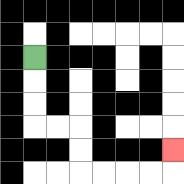{'start': '[1, 2]', 'end': '[7, 6]', 'path_directions': 'D,D,D,R,R,D,D,R,R,R,R,U', 'path_coordinates': '[[1, 2], [1, 3], [1, 4], [1, 5], [2, 5], [3, 5], [3, 6], [3, 7], [4, 7], [5, 7], [6, 7], [7, 7], [7, 6]]'}